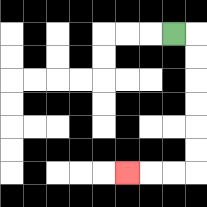{'start': '[7, 1]', 'end': '[5, 7]', 'path_directions': 'R,D,D,D,D,D,D,L,L,L', 'path_coordinates': '[[7, 1], [8, 1], [8, 2], [8, 3], [8, 4], [8, 5], [8, 6], [8, 7], [7, 7], [6, 7], [5, 7]]'}